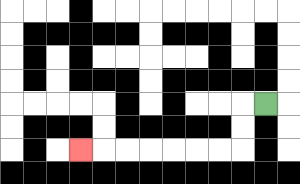{'start': '[11, 4]', 'end': '[3, 6]', 'path_directions': 'L,D,D,L,L,L,L,L,L,L', 'path_coordinates': '[[11, 4], [10, 4], [10, 5], [10, 6], [9, 6], [8, 6], [7, 6], [6, 6], [5, 6], [4, 6], [3, 6]]'}